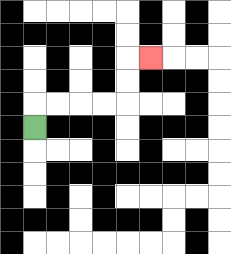{'start': '[1, 5]', 'end': '[6, 2]', 'path_directions': 'U,R,R,R,R,U,U,R', 'path_coordinates': '[[1, 5], [1, 4], [2, 4], [3, 4], [4, 4], [5, 4], [5, 3], [5, 2], [6, 2]]'}